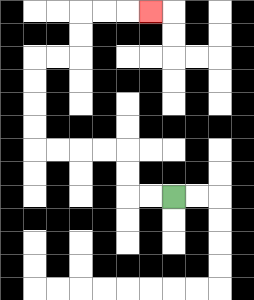{'start': '[7, 8]', 'end': '[6, 0]', 'path_directions': 'L,L,U,U,L,L,L,L,U,U,U,U,R,R,U,U,R,R,R', 'path_coordinates': '[[7, 8], [6, 8], [5, 8], [5, 7], [5, 6], [4, 6], [3, 6], [2, 6], [1, 6], [1, 5], [1, 4], [1, 3], [1, 2], [2, 2], [3, 2], [3, 1], [3, 0], [4, 0], [5, 0], [6, 0]]'}